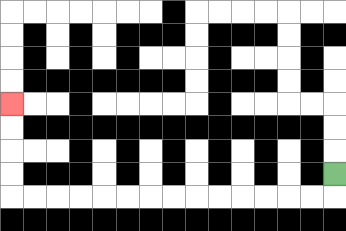{'start': '[14, 7]', 'end': '[0, 4]', 'path_directions': 'D,L,L,L,L,L,L,L,L,L,L,L,L,L,L,U,U,U,U', 'path_coordinates': '[[14, 7], [14, 8], [13, 8], [12, 8], [11, 8], [10, 8], [9, 8], [8, 8], [7, 8], [6, 8], [5, 8], [4, 8], [3, 8], [2, 8], [1, 8], [0, 8], [0, 7], [0, 6], [0, 5], [0, 4]]'}